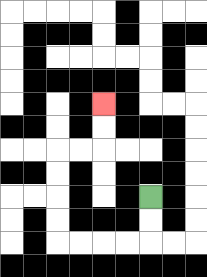{'start': '[6, 8]', 'end': '[4, 4]', 'path_directions': 'D,D,L,L,L,L,U,U,U,U,R,R,U,U', 'path_coordinates': '[[6, 8], [6, 9], [6, 10], [5, 10], [4, 10], [3, 10], [2, 10], [2, 9], [2, 8], [2, 7], [2, 6], [3, 6], [4, 6], [4, 5], [4, 4]]'}